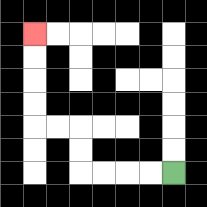{'start': '[7, 7]', 'end': '[1, 1]', 'path_directions': 'L,L,L,L,U,U,L,L,U,U,U,U', 'path_coordinates': '[[7, 7], [6, 7], [5, 7], [4, 7], [3, 7], [3, 6], [3, 5], [2, 5], [1, 5], [1, 4], [1, 3], [1, 2], [1, 1]]'}